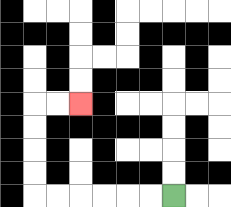{'start': '[7, 8]', 'end': '[3, 4]', 'path_directions': 'L,L,L,L,L,L,U,U,U,U,R,R', 'path_coordinates': '[[7, 8], [6, 8], [5, 8], [4, 8], [3, 8], [2, 8], [1, 8], [1, 7], [1, 6], [1, 5], [1, 4], [2, 4], [3, 4]]'}